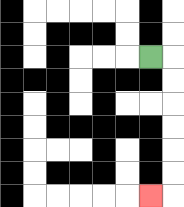{'start': '[6, 2]', 'end': '[6, 8]', 'path_directions': 'R,D,D,D,D,D,D,L', 'path_coordinates': '[[6, 2], [7, 2], [7, 3], [7, 4], [7, 5], [7, 6], [7, 7], [7, 8], [6, 8]]'}